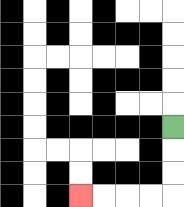{'start': '[7, 5]', 'end': '[3, 8]', 'path_directions': 'D,D,D,L,L,L,L', 'path_coordinates': '[[7, 5], [7, 6], [7, 7], [7, 8], [6, 8], [5, 8], [4, 8], [3, 8]]'}